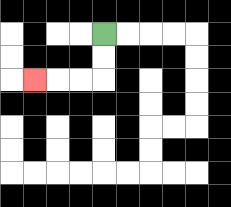{'start': '[4, 1]', 'end': '[1, 3]', 'path_directions': 'D,D,L,L,L', 'path_coordinates': '[[4, 1], [4, 2], [4, 3], [3, 3], [2, 3], [1, 3]]'}